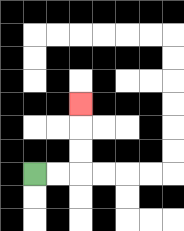{'start': '[1, 7]', 'end': '[3, 4]', 'path_directions': 'R,R,U,U,U', 'path_coordinates': '[[1, 7], [2, 7], [3, 7], [3, 6], [3, 5], [3, 4]]'}